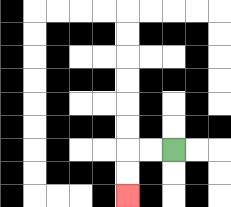{'start': '[7, 6]', 'end': '[5, 8]', 'path_directions': 'L,L,D,D', 'path_coordinates': '[[7, 6], [6, 6], [5, 6], [5, 7], [5, 8]]'}